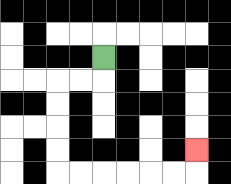{'start': '[4, 2]', 'end': '[8, 6]', 'path_directions': 'D,L,L,D,D,D,D,R,R,R,R,R,R,U', 'path_coordinates': '[[4, 2], [4, 3], [3, 3], [2, 3], [2, 4], [2, 5], [2, 6], [2, 7], [3, 7], [4, 7], [5, 7], [6, 7], [7, 7], [8, 7], [8, 6]]'}